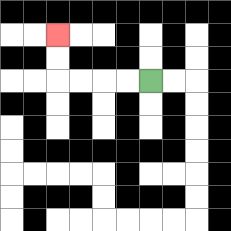{'start': '[6, 3]', 'end': '[2, 1]', 'path_directions': 'L,L,L,L,U,U', 'path_coordinates': '[[6, 3], [5, 3], [4, 3], [3, 3], [2, 3], [2, 2], [2, 1]]'}